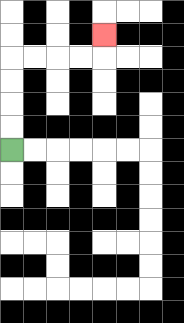{'start': '[0, 6]', 'end': '[4, 1]', 'path_directions': 'U,U,U,U,R,R,R,R,U', 'path_coordinates': '[[0, 6], [0, 5], [0, 4], [0, 3], [0, 2], [1, 2], [2, 2], [3, 2], [4, 2], [4, 1]]'}